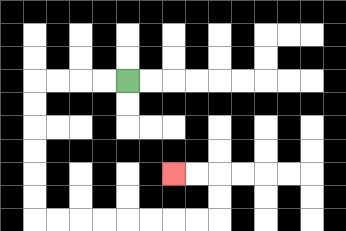{'start': '[5, 3]', 'end': '[7, 7]', 'path_directions': 'L,L,L,L,D,D,D,D,D,D,R,R,R,R,R,R,R,R,U,U,L,L', 'path_coordinates': '[[5, 3], [4, 3], [3, 3], [2, 3], [1, 3], [1, 4], [1, 5], [1, 6], [1, 7], [1, 8], [1, 9], [2, 9], [3, 9], [4, 9], [5, 9], [6, 9], [7, 9], [8, 9], [9, 9], [9, 8], [9, 7], [8, 7], [7, 7]]'}